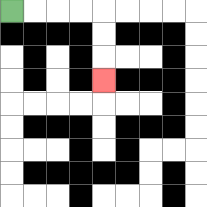{'start': '[0, 0]', 'end': '[4, 3]', 'path_directions': 'R,R,R,R,D,D,D', 'path_coordinates': '[[0, 0], [1, 0], [2, 0], [3, 0], [4, 0], [4, 1], [4, 2], [4, 3]]'}